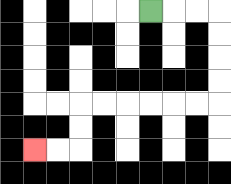{'start': '[6, 0]', 'end': '[1, 6]', 'path_directions': 'R,R,R,D,D,D,D,L,L,L,L,L,L,D,D,L,L', 'path_coordinates': '[[6, 0], [7, 0], [8, 0], [9, 0], [9, 1], [9, 2], [9, 3], [9, 4], [8, 4], [7, 4], [6, 4], [5, 4], [4, 4], [3, 4], [3, 5], [3, 6], [2, 6], [1, 6]]'}